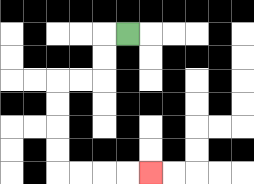{'start': '[5, 1]', 'end': '[6, 7]', 'path_directions': 'L,D,D,L,L,D,D,D,D,R,R,R,R', 'path_coordinates': '[[5, 1], [4, 1], [4, 2], [4, 3], [3, 3], [2, 3], [2, 4], [2, 5], [2, 6], [2, 7], [3, 7], [4, 7], [5, 7], [6, 7]]'}